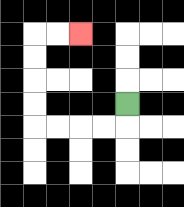{'start': '[5, 4]', 'end': '[3, 1]', 'path_directions': 'D,L,L,L,L,U,U,U,U,R,R', 'path_coordinates': '[[5, 4], [5, 5], [4, 5], [3, 5], [2, 5], [1, 5], [1, 4], [1, 3], [1, 2], [1, 1], [2, 1], [3, 1]]'}